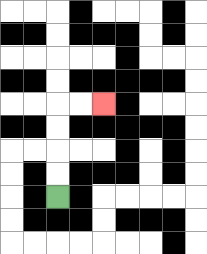{'start': '[2, 8]', 'end': '[4, 4]', 'path_directions': 'U,U,U,U,R,R', 'path_coordinates': '[[2, 8], [2, 7], [2, 6], [2, 5], [2, 4], [3, 4], [4, 4]]'}